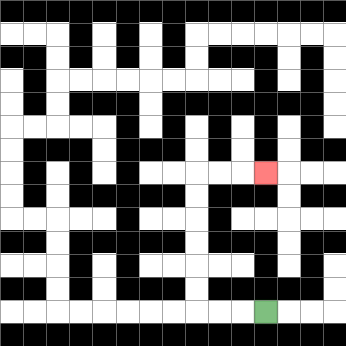{'start': '[11, 13]', 'end': '[11, 7]', 'path_directions': 'L,L,L,U,U,U,U,U,U,R,R,R', 'path_coordinates': '[[11, 13], [10, 13], [9, 13], [8, 13], [8, 12], [8, 11], [8, 10], [8, 9], [8, 8], [8, 7], [9, 7], [10, 7], [11, 7]]'}